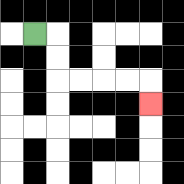{'start': '[1, 1]', 'end': '[6, 4]', 'path_directions': 'R,D,D,R,R,R,R,D', 'path_coordinates': '[[1, 1], [2, 1], [2, 2], [2, 3], [3, 3], [4, 3], [5, 3], [6, 3], [6, 4]]'}